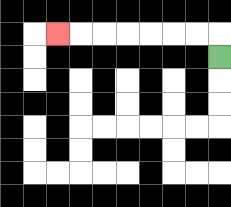{'start': '[9, 2]', 'end': '[2, 1]', 'path_directions': 'U,L,L,L,L,L,L,L', 'path_coordinates': '[[9, 2], [9, 1], [8, 1], [7, 1], [6, 1], [5, 1], [4, 1], [3, 1], [2, 1]]'}